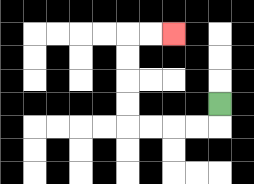{'start': '[9, 4]', 'end': '[7, 1]', 'path_directions': 'D,L,L,L,L,U,U,U,U,R,R', 'path_coordinates': '[[9, 4], [9, 5], [8, 5], [7, 5], [6, 5], [5, 5], [5, 4], [5, 3], [5, 2], [5, 1], [6, 1], [7, 1]]'}